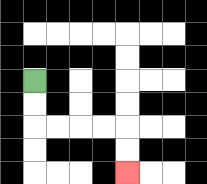{'start': '[1, 3]', 'end': '[5, 7]', 'path_directions': 'D,D,R,R,R,R,D,D', 'path_coordinates': '[[1, 3], [1, 4], [1, 5], [2, 5], [3, 5], [4, 5], [5, 5], [5, 6], [5, 7]]'}